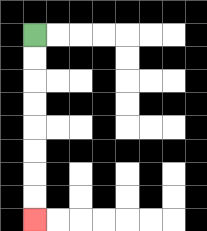{'start': '[1, 1]', 'end': '[1, 9]', 'path_directions': 'D,D,D,D,D,D,D,D', 'path_coordinates': '[[1, 1], [1, 2], [1, 3], [1, 4], [1, 5], [1, 6], [1, 7], [1, 8], [1, 9]]'}